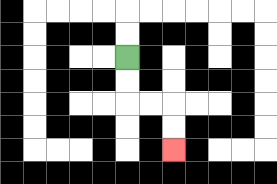{'start': '[5, 2]', 'end': '[7, 6]', 'path_directions': 'D,D,R,R,D,D', 'path_coordinates': '[[5, 2], [5, 3], [5, 4], [6, 4], [7, 4], [7, 5], [7, 6]]'}